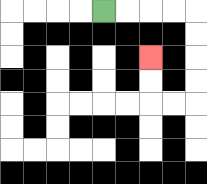{'start': '[4, 0]', 'end': '[6, 2]', 'path_directions': 'R,R,R,R,D,D,D,D,L,L,U,U', 'path_coordinates': '[[4, 0], [5, 0], [6, 0], [7, 0], [8, 0], [8, 1], [8, 2], [8, 3], [8, 4], [7, 4], [6, 4], [6, 3], [6, 2]]'}